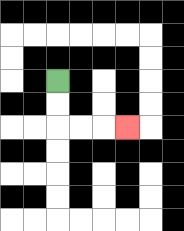{'start': '[2, 3]', 'end': '[5, 5]', 'path_directions': 'D,D,R,R,R', 'path_coordinates': '[[2, 3], [2, 4], [2, 5], [3, 5], [4, 5], [5, 5]]'}